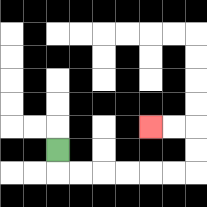{'start': '[2, 6]', 'end': '[6, 5]', 'path_directions': 'D,R,R,R,R,R,R,U,U,L,L', 'path_coordinates': '[[2, 6], [2, 7], [3, 7], [4, 7], [5, 7], [6, 7], [7, 7], [8, 7], [8, 6], [8, 5], [7, 5], [6, 5]]'}